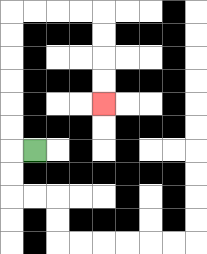{'start': '[1, 6]', 'end': '[4, 4]', 'path_directions': 'L,U,U,U,U,U,U,R,R,R,R,D,D,D,D', 'path_coordinates': '[[1, 6], [0, 6], [0, 5], [0, 4], [0, 3], [0, 2], [0, 1], [0, 0], [1, 0], [2, 0], [3, 0], [4, 0], [4, 1], [4, 2], [4, 3], [4, 4]]'}